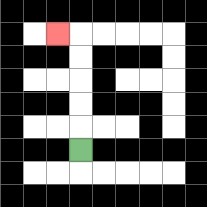{'start': '[3, 6]', 'end': '[2, 1]', 'path_directions': 'U,U,U,U,U,L', 'path_coordinates': '[[3, 6], [3, 5], [3, 4], [3, 3], [3, 2], [3, 1], [2, 1]]'}